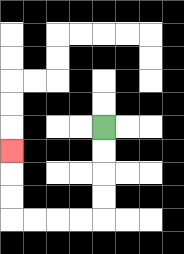{'start': '[4, 5]', 'end': '[0, 6]', 'path_directions': 'D,D,D,D,L,L,L,L,U,U,U', 'path_coordinates': '[[4, 5], [4, 6], [4, 7], [4, 8], [4, 9], [3, 9], [2, 9], [1, 9], [0, 9], [0, 8], [0, 7], [0, 6]]'}